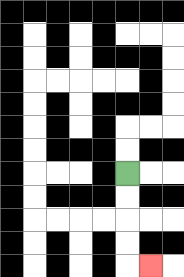{'start': '[5, 7]', 'end': '[6, 11]', 'path_directions': 'D,D,D,D,R', 'path_coordinates': '[[5, 7], [5, 8], [5, 9], [5, 10], [5, 11], [6, 11]]'}